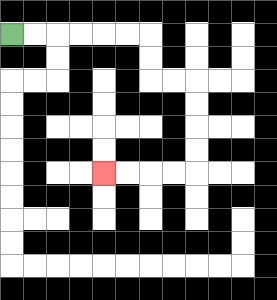{'start': '[0, 1]', 'end': '[4, 7]', 'path_directions': 'R,R,R,R,R,R,D,D,R,R,D,D,D,D,L,L,L,L', 'path_coordinates': '[[0, 1], [1, 1], [2, 1], [3, 1], [4, 1], [5, 1], [6, 1], [6, 2], [6, 3], [7, 3], [8, 3], [8, 4], [8, 5], [8, 6], [8, 7], [7, 7], [6, 7], [5, 7], [4, 7]]'}